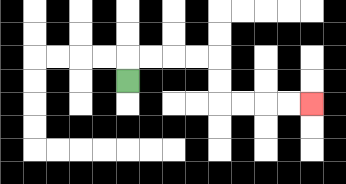{'start': '[5, 3]', 'end': '[13, 4]', 'path_directions': 'U,R,R,R,R,D,D,R,R,R,R', 'path_coordinates': '[[5, 3], [5, 2], [6, 2], [7, 2], [8, 2], [9, 2], [9, 3], [9, 4], [10, 4], [11, 4], [12, 4], [13, 4]]'}